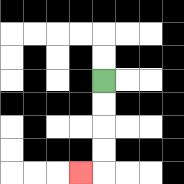{'start': '[4, 3]', 'end': '[3, 7]', 'path_directions': 'D,D,D,D,L', 'path_coordinates': '[[4, 3], [4, 4], [4, 5], [4, 6], [4, 7], [3, 7]]'}